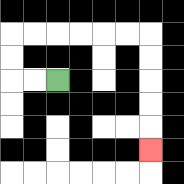{'start': '[2, 3]', 'end': '[6, 6]', 'path_directions': 'L,L,U,U,R,R,R,R,R,R,D,D,D,D,D', 'path_coordinates': '[[2, 3], [1, 3], [0, 3], [0, 2], [0, 1], [1, 1], [2, 1], [3, 1], [4, 1], [5, 1], [6, 1], [6, 2], [6, 3], [6, 4], [6, 5], [6, 6]]'}